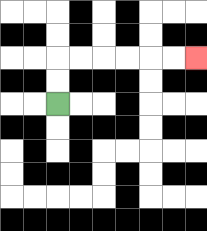{'start': '[2, 4]', 'end': '[8, 2]', 'path_directions': 'U,U,R,R,R,R,R,R', 'path_coordinates': '[[2, 4], [2, 3], [2, 2], [3, 2], [4, 2], [5, 2], [6, 2], [7, 2], [8, 2]]'}